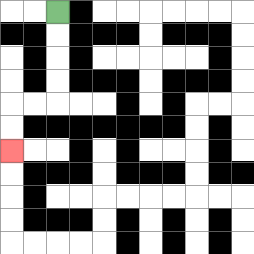{'start': '[2, 0]', 'end': '[0, 6]', 'path_directions': 'D,D,D,D,L,L,D,D', 'path_coordinates': '[[2, 0], [2, 1], [2, 2], [2, 3], [2, 4], [1, 4], [0, 4], [0, 5], [0, 6]]'}